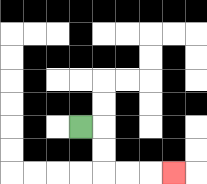{'start': '[3, 5]', 'end': '[7, 7]', 'path_directions': 'R,D,D,R,R,R', 'path_coordinates': '[[3, 5], [4, 5], [4, 6], [4, 7], [5, 7], [6, 7], [7, 7]]'}